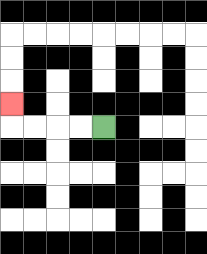{'start': '[4, 5]', 'end': '[0, 4]', 'path_directions': 'L,L,L,L,U', 'path_coordinates': '[[4, 5], [3, 5], [2, 5], [1, 5], [0, 5], [0, 4]]'}